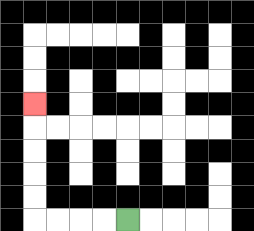{'start': '[5, 9]', 'end': '[1, 4]', 'path_directions': 'L,L,L,L,U,U,U,U,U', 'path_coordinates': '[[5, 9], [4, 9], [3, 9], [2, 9], [1, 9], [1, 8], [1, 7], [1, 6], [1, 5], [1, 4]]'}